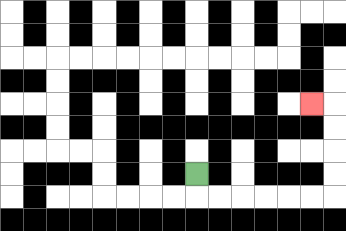{'start': '[8, 7]', 'end': '[13, 4]', 'path_directions': 'D,R,R,R,R,R,R,U,U,U,U,L', 'path_coordinates': '[[8, 7], [8, 8], [9, 8], [10, 8], [11, 8], [12, 8], [13, 8], [14, 8], [14, 7], [14, 6], [14, 5], [14, 4], [13, 4]]'}